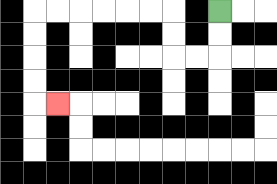{'start': '[9, 0]', 'end': '[2, 4]', 'path_directions': 'D,D,L,L,U,U,L,L,L,L,L,L,D,D,D,D,R', 'path_coordinates': '[[9, 0], [9, 1], [9, 2], [8, 2], [7, 2], [7, 1], [7, 0], [6, 0], [5, 0], [4, 0], [3, 0], [2, 0], [1, 0], [1, 1], [1, 2], [1, 3], [1, 4], [2, 4]]'}